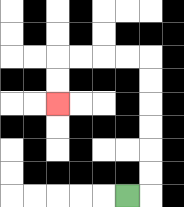{'start': '[5, 8]', 'end': '[2, 4]', 'path_directions': 'R,U,U,U,U,U,U,L,L,L,L,D,D', 'path_coordinates': '[[5, 8], [6, 8], [6, 7], [6, 6], [6, 5], [6, 4], [6, 3], [6, 2], [5, 2], [4, 2], [3, 2], [2, 2], [2, 3], [2, 4]]'}